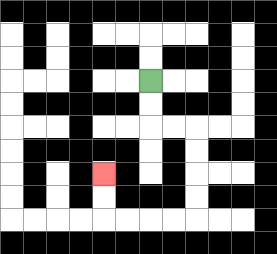{'start': '[6, 3]', 'end': '[4, 7]', 'path_directions': 'D,D,R,R,D,D,D,D,L,L,L,L,U,U', 'path_coordinates': '[[6, 3], [6, 4], [6, 5], [7, 5], [8, 5], [8, 6], [8, 7], [8, 8], [8, 9], [7, 9], [6, 9], [5, 9], [4, 9], [4, 8], [4, 7]]'}